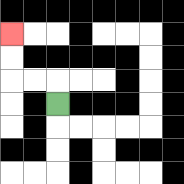{'start': '[2, 4]', 'end': '[0, 1]', 'path_directions': 'U,L,L,U,U', 'path_coordinates': '[[2, 4], [2, 3], [1, 3], [0, 3], [0, 2], [0, 1]]'}